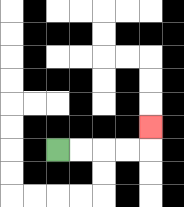{'start': '[2, 6]', 'end': '[6, 5]', 'path_directions': 'R,R,R,R,U', 'path_coordinates': '[[2, 6], [3, 6], [4, 6], [5, 6], [6, 6], [6, 5]]'}